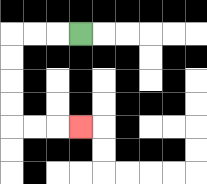{'start': '[3, 1]', 'end': '[3, 5]', 'path_directions': 'L,L,L,D,D,D,D,R,R,R', 'path_coordinates': '[[3, 1], [2, 1], [1, 1], [0, 1], [0, 2], [0, 3], [0, 4], [0, 5], [1, 5], [2, 5], [3, 5]]'}